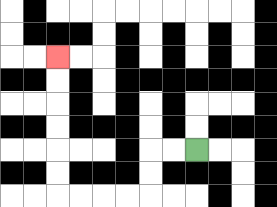{'start': '[8, 6]', 'end': '[2, 2]', 'path_directions': 'L,L,D,D,L,L,L,L,U,U,U,U,U,U', 'path_coordinates': '[[8, 6], [7, 6], [6, 6], [6, 7], [6, 8], [5, 8], [4, 8], [3, 8], [2, 8], [2, 7], [2, 6], [2, 5], [2, 4], [2, 3], [2, 2]]'}